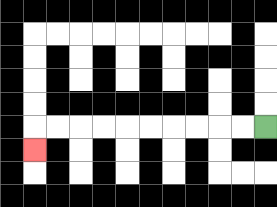{'start': '[11, 5]', 'end': '[1, 6]', 'path_directions': 'L,L,L,L,L,L,L,L,L,L,D', 'path_coordinates': '[[11, 5], [10, 5], [9, 5], [8, 5], [7, 5], [6, 5], [5, 5], [4, 5], [3, 5], [2, 5], [1, 5], [1, 6]]'}